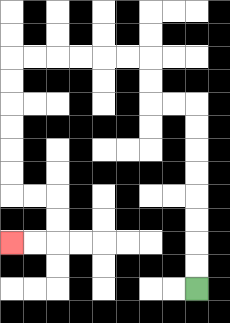{'start': '[8, 12]', 'end': '[0, 10]', 'path_directions': 'U,U,U,U,U,U,U,U,L,L,U,U,L,L,L,L,L,L,D,D,D,D,D,D,R,R,D,D,L,L', 'path_coordinates': '[[8, 12], [8, 11], [8, 10], [8, 9], [8, 8], [8, 7], [8, 6], [8, 5], [8, 4], [7, 4], [6, 4], [6, 3], [6, 2], [5, 2], [4, 2], [3, 2], [2, 2], [1, 2], [0, 2], [0, 3], [0, 4], [0, 5], [0, 6], [0, 7], [0, 8], [1, 8], [2, 8], [2, 9], [2, 10], [1, 10], [0, 10]]'}